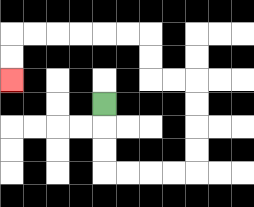{'start': '[4, 4]', 'end': '[0, 3]', 'path_directions': 'D,D,D,R,R,R,R,U,U,U,U,L,L,U,U,L,L,L,L,L,L,D,D', 'path_coordinates': '[[4, 4], [4, 5], [4, 6], [4, 7], [5, 7], [6, 7], [7, 7], [8, 7], [8, 6], [8, 5], [8, 4], [8, 3], [7, 3], [6, 3], [6, 2], [6, 1], [5, 1], [4, 1], [3, 1], [2, 1], [1, 1], [0, 1], [0, 2], [0, 3]]'}